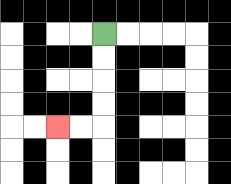{'start': '[4, 1]', 'end': '[2, 5]', 'path_directions': 'D,D,D,D,L,L', 'path_coordinates': '[[4, 1], [4, 2], [4, 3], [4, 4], [4, 5], [3, 5], [2, 5]]'}